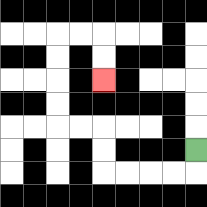{'start': '[8, 6]', 'end': '[4, 3]', 'path_directions': 'D,L,L,L,L,U,U,L,L,U,U,U,U,R,R,D,D', 'path_coordinates': '[[8, 6], [8, 7], [7, 7], [6, 7], [5, 7], [4, 7], [4, 6], [4, 5], [3, 5], [2, 5], [2, 4], [2, 3], [2, 2], [2, 1], [3, 1], [4, 1], [4, 2], [4, 3]]'}